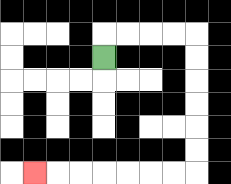{'start': '[4, 2]', 'end': '[1, 7]', 'path_directions': 'U,R,R,R,R,D,D,D,D,D,D,L,L,L,L,L,L,L', 'path_coordinates': '[[4, 2], [4, 1], [5, 1], [6, 1], [7, 1], [8, 1], [8, 2], [8, 3], [8, 4], [8, 5], [8, 6], [8, 7], [7, 7], [6, 7], [5, 7], [4, 7], [3, 7], [2, 7], [1, 7]]'}